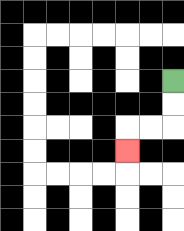{'start': '[7, 3]', 'end': '[5, 6]', 'path_directions': 'D,D,L,L,D', 'path_coordinates': '[[7, 3], [7, 4], [7, 5], [6, 5], [5, 5], [5, 6]]'}